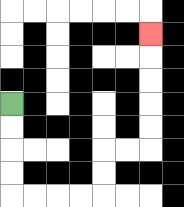{'start': '[0, 4]', 'end': '[6, 1]', 'path_directions': 'D,D,D,D,R,R,R,R,U,U,R,R,U,U,U,U,U', 'path_coordinates': '[[0, 4], [0, 5], [0, 6], [0, 7], [0, 8], [1, 8], [2, 8], [3, 8], [4, 8], [4, 7], [4, 6], [5, 6], [6, 6], [6, 5], [6, 4], [6, 3], [6, 2], [6, 1]]'}